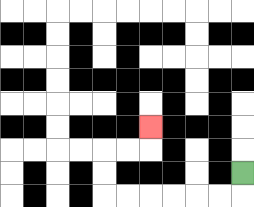{'start': '[10, 7]', 'end': '[6, 5]', 'path_directions': 'D,L,L,L,L,L,L,U,U,R,R,U', 'path_coordinates': '[[10, 7], [10, 8], [9, 8], [8, 8], [7, 8], [6, 8], [5, 8], [4, 8], [4, 7], [4, 6], [5, 6], [6, 6], [6, 5]]'}